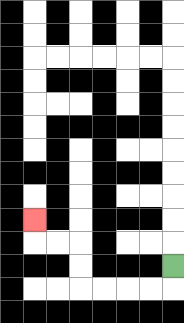{'start': '[7, 11]', 'end': '[1, 9]', 'path_directions': 'D,L,L,L,L,U,U,L,L,U', 'path_coordinates': '[[7, 11], [7, 12], [6, 12], [5, 12], [4, 12], [3, 12], [3, 11], [3, 10], [2, 10], [1, 10], [1, 9]]'}